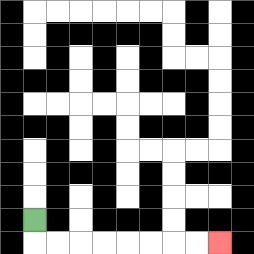{'start': '[1, 9]', 'end': '[9, 10]', 'path_directions': 'D,R,R,R,R,R,R,R,R', 'path_coordinates': '[[1, 9], [1, 10], [2, 10], [3, 10], [4, 10], [5, 10], [6, 10], [7, 10], [8, 10], [9, 10]]'}